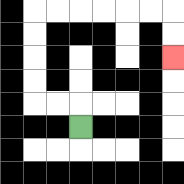{'start': '[3, 5]', 'end': '[7, 2]', 'path_directions': 'U,L,L,U,U,U,U,R,R,R,R,R,R,D,D', 'path_coordinates': '[[3, 5], [3, 4], [2, 4], [1, 4], [1, 3], [1, 2], [1, 1], [1, 0], [2, 0], [3, 0], [4, 0], [5, 0], [6, 0], [7, 0], [7, 1], [7, 2]]'}